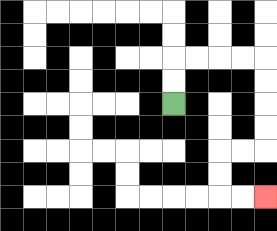{'start': '[7, 4]', 'end': '[11, 8]', 'path_directions': 'U,U,R,R,R,R,D,D,D,D,L,L,D,D,R,R', 'path_coordinates': '[[7, 4], [7, 3], [7, 2], [8, 2], [9, 2], [10, 2], [11, 2], [11, 3], [11, 4], [11, 5], [11, 6], [10, 6], [9, 6], [9, 7], [9, 8], [10, 8], [11, 8]]'}